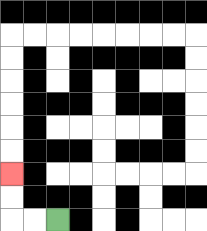{'start': '[2, 9]', 'end': '[0, 7]', 'path_directions': 'L,L,U,U', 'path_coordinates': '[[2, 9], [1, 9], [0, 9], [0, 8], [0, 7]]'}